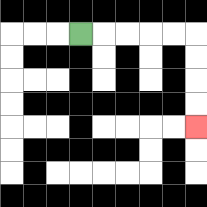{'start': '[3, 1]', 'end': '[8, 5]', 'path_directions': 'R,R,R,R,R,D,D,D,D', 'path_coordinates': '[[3, 1], [4, 1], [5, 1], [6, 1], [7, 1], [8, 1], [8, 2], [8, 3], [8, 4], [8, 5]]'}